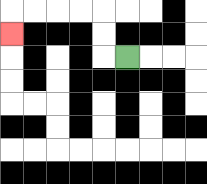{'start': '[5, 2]', 'end': '[0, 1]', 'path_directions': 'L,U,U,L,L,L,L,D', 'path_coordinates': '[[5, 2], [4, 2], [4, 1], [4, 0], [3, 0], [2, 0], [1, 0], [0, 0], [0, 1]]'}